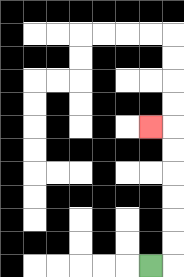{'start': '[6, 11]', 'end': '[6, 5]', 'path_directions': 'R,U,U,U,U,U,U,L', 'path_coordinates': '[[6, 11], [7, 11], [7, 10], [7, 9], [7, 8], [7, 7], [7, 6], [7, 5], [6, 5]]'}